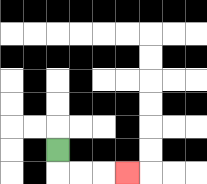{'start': '[2, 6]', 'end': '[5, 7]', 'path_directions': 'D,R,R,R', 'path_coordinates': '[[2, 6], [2, 7], [3, 7], [4, 7], [5, 7]]'}